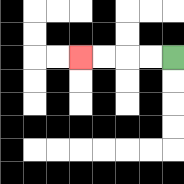{'start': '[7, 2]', 'end': '[3, 2]', 'path_directions': 'L,L,L,L', 'path_coordinates': '[[7, 2], [6, 2], [5, 2], [4, 2], [3, 2]]'}